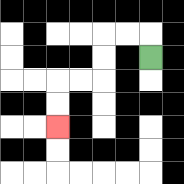{'start': '[6, 2]', 'end': '[2, 5]', 'path_directions': 'U,L,L,D,D,L,L,D,D', 'path_coordinates': '[[6, 2], [6, 1], [5, 1], [4, 1], [4, 2], [4, 3], [3, 3], [2, 3], [2, 4], [2, 5]]'}